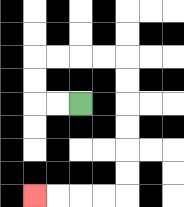{'start': '[3, 4]', 'end': '[1, 8]', 'path_directions': 'L,L,U,U,R,R,R,R,D,D,D,D,D,D,L,L,L,L', 'path_coordinates': '[[3, 4], [2, 4], [1, 4], [1, 3], [1, 2], [2, 2], [3, 2], [4, 2], [5, 2], [5, 3], [5, 4], [5, 5], [5, 6], [5, 7], [5, 8], [4, 8], [3, 8], [2, 8], [1, 8]]'}